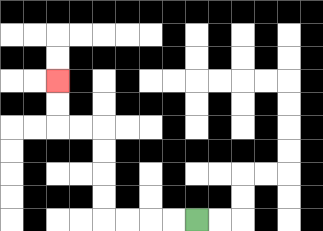{'start': '[8, 9]', 'end': '[2, 3]', 'path_directions': 'L,L,L,L,U,U,U,U,L,L,U,U', 'path_coordinates': '[[8, 9], [7, 9], [6, 9], [5, 9], [4, 9], [4, 8], [4, 7], [4, 6], [4, 5], [3, 5], [2, 5], [2, 4], [2, 3]]'}